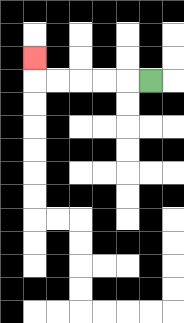{'start': '[6, 3]', 'end': '[1, 2]', 'path_directions': 'L,L,L,L,L,U', 'path_coordinates': '[[6, 3], [5, 3], [4, 3], [3, 3], [2, 3], [1, 3], [1, 2]]'}